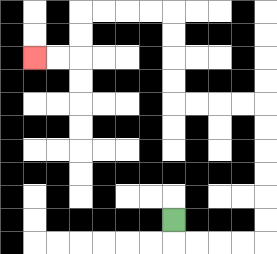{'start': '[7, 9]', 'end': '[1, 2]', 'path_directions': 'D,R,R,R,R,U,U,U,U,U,U,L,L,L,L,U,U,U,U,L,L,L,L,D,D,L,L', 'path_coordinates': '[[7, 9], [7, 10], [8, 10], [9, 10], [10, 10], [11, 10], [11, 9], [11, 8], [11, 7], [11, 6], [11, 5], [11, 4], [10, 4], [9, 4], [8, 4], [7, 4], [7, 3], [7, 2], [7, 1], [7, 0], [6, 0], [5, 0], [4, 0], [3, 0], [3, 1], [3, 2], [2, 2], [1, 2]]'}